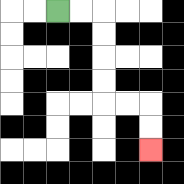{'start': '[2, 0]', 'end': '[6, 6]', 'path_directions': 'R,R,D,D,D,D,R,R,D,D', 'path_coordinates': '[[2, 0], [3, 0], [4, 0], [4, 1], [4, 2], [4, 3], [4, 4], [5, 4], [6, 4], [6, 5], [6, 6]]'}